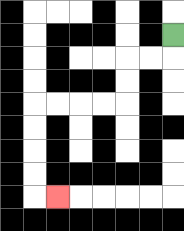{'start': '[7, 1]', 'end': '[2, 8]', 'path_directions': 'D,L,L,D,D,L,L,L,L,D,D,D,D,R', 'path_coordinates': '[[7, 1], [7, 2], [6, 2], [5, 2], [5, 3], [5, 4], [4, 4], [3, 4], [2, 4], [1, 4], [1, 5], [1, 6], [1, 7], [1, 8], [2, 8]]'}